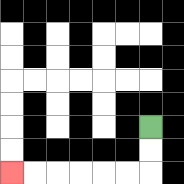{'start': '[6, 5]', 'end': '[0, 7]', 'path_directions': 'D,D,L,L,L,L,L,L', 'path_coordinates': '[[6, 5], [6, 6], [6, 7], [5, 7], [4, 7], [3, 7], [2, 7], [1, 7], [0, 7]]'}